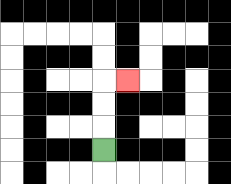{'start': '[4, 6]', 'end': '[5, 3]', 'path_directions': 'U,U,U,R', 'path_coordinates': '[[4, 6], [4, 5], [4, 4], [4, 3], [5, 3]]'}